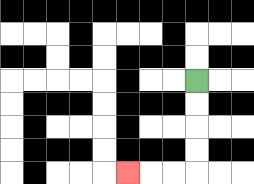{'start': '[8, 3]', 'end': '[5, 7]', 'path_directions': 'D,D,D,D,L,L,L', 'path_coordinates': '[[8, 3], [8, 4], [8, 5], [8, 6], [8, 7], [7, 7], [6, 7], [5, 7]]'}